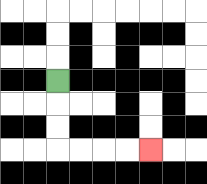{'start': '[2, 3]', 'end': '[6, 6]', 'path_directions': 'D,D,D,R,R,R,R', 'path_coordinates': '[[2, 3], [2, 4], [2, 5], [2, 6], [3, 6], [4, 6], [5, 6], [6, 6]]'}